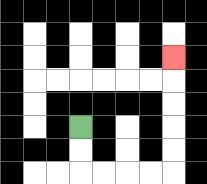{'start': '[3, 5]', 'end': '[7, 2]', 'path_directions': 'D,D,R,R,R,R,U,U,U,U,U', 'path_coordinates': '[[3, 5], [3, 6], [3, 7], [4, 7], [5, 7], [6, 7], [7, 7], [7, 6], [7, 5], [7, 4], [7, 3], [7, 2]]'}